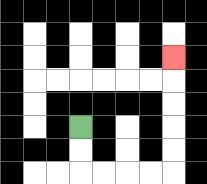{'start': '[3, 5]', 'end': '[7, 2]', 'path_directions': 'D,D,R,R,R,R,U,U,U,U,U', 'path_coordinates': '[[3, 5], [3, 6], [3, 7], [4, 7], [5, 7], [6, 7], [7, 7], [7, 6], [7, 5], [7, 4], [7, 3], [7, 2]]'}